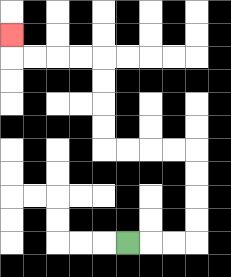{'start': '[5, 10]', 'end': '[0, 1]', 'path_directions': 'R,R,R,U,U,U,U,L,L,L,L,U,U,U,U,L,L,L,L,U', 'path_coordinates': '[[5, 10], [6, 10], [7, 10], [8, 10], [8, 9], [8, 8], [8, 7], [8, 6], [7, 6], [6, 6], [5, 6], [4, 6], [4, 5], [4, 4], [4, 3], [4, 2], [3, 2], [2, 2], [1, 2], [0, 2], [0, 1]]'}